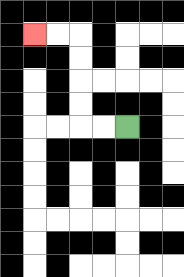{'start': '[5, 5]', 'end': '[1, 1]', 'path_directions': 'L,L,U,U,U,U,L,L', 'path_coordinates': '[[5, 5], [4, 5], [3, 5], [3, 4], [3, 3], [3, 2], [3, 1], [2, 1], [1, 1]]'}